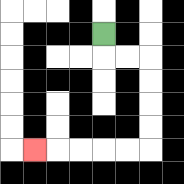{'start': '[4, 1]', 'end': '[1, 6]', 'path_directions': 'D,R,R,D,D,D,D,L,L,L,L,L', 'path_coordinates': '[[4, 1], [4, 2], [5, 2], [6, 2], [6, 3], [6, 4], [6, 5], [6, 6], [5, 6], [4, 6], [3, 6], [2, 6], [1, 6]]'}